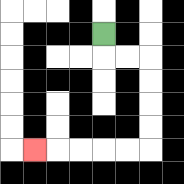{'start': '[4, 1]', 'end': '[1, 6]', 'path_directions': 'D,R,R,D,D,D,D,L,L,L,L,L', 'path_coordinates': '[[4, 1], [4, 2], [5, 2], [6, 2], [6, 3], [6, 4], [6, 5], [6, 6], [5, 6], [4, 6], [3, 6], [2, 6], [1, 6]]'}